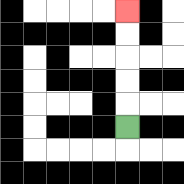{'start': '[5, 5]', 'end': '[5, 0]', 'path_directions': 'U,U,U,U,U', 'path_coordinates': '[[5, 5], [5, 4], [5, 3], [5, 2], [5, 1], [5, 0]]'}